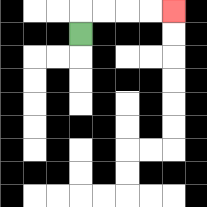{'start': '[3, 1]', 'end': '[7, 0]', 'path_directions': 'U,R,R,R,R', 'path_coordinates': '[[3, 1], [3, 0], [4, 0], [5, 0], [6, 0], [7, 0]]'}